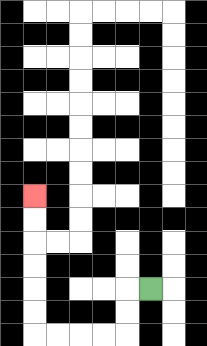{'start': '[6, 12]', 'end': '[1, 8]', 'path_directions': 'L,D,D,L,L,L,L,U,U,U,U,U,U', 'path_coordinates': '[[6, 12], [5, 12], [5, 13], [5, 14], [4, 14], [3, 14], [2, 14], [1, 14], [1, 13], [1, 12], [1, 11], [1, 10], [1, 9], [1, 8]]'}